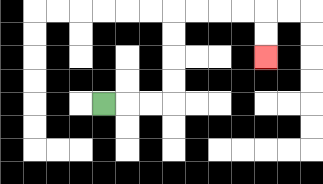{'start': '[4, 4]', 'end': '[11, 2]', 'path_directions': 'R,R,R,U,U,U,U,R,R,R,R,D,D', 'path_coordinates': '[[4, 4], [5, 4], [6, 4], [7, 4], [7, 3], [7, 2], [7, 1], [7, 0], [8, 0], [9, 0], [10, 0], [11, 0], [11, 1], [11, 2]]'}